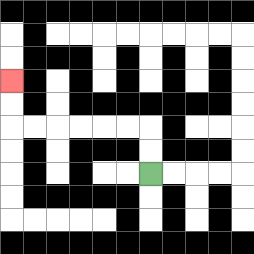{'start': '[6, 7]', 'end': '[0, 3]', 'path_directions': 'U,U,L,L,L,L,L,L,U,U', 'path_coordinates': '[[6, 7], [6, 6], [6, 5], [5, 5], [4, 5], [3, 5], [2, 5], [1, 5], [0, 5], [0, 4], [0, 3]]'}